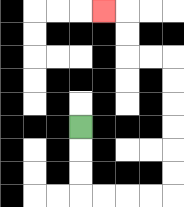{'start': '[3, 5]', 'end': '[4, 0]', 'path_directions': 'D,D,D,R,R,R,R,U,U,U,U,U,U,L,L,U,U,L', 'path_coordinates': '[[3, 5], [3, 6], [3, 7], [3, 8], [4, 8], [5, 8], [6, 8], [7, 8], [7, 7], [7, 6], [7, 5], [7, 4], [7, 3], [7, 2], [6, 2], [5, 2], [5, 1], [5, 0], [4, 0]]'}